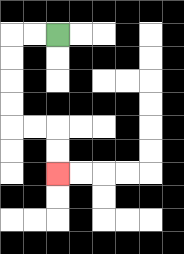{'start': '[2, 1]', 'end': '[2, 7]', 'path_directions': 'L,L,D,D,D,D,R,R,D,D', 'path_coordinates': '[[2, 1], [1, 1], [0, 1], [0, 2], [0, 3], [0, 4], [0, 5], [1, 5], [2, 5], [2, 6], [2, 7]]'}